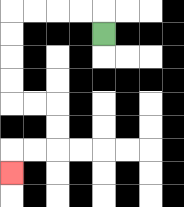{'start': '[4, 1]', 'end': '[0, 7]', 'path_directions': 'U,L,L,L,L,D,D,D,D,R,R,D,D,L,L,D', 'path_coordinates': '[[4, 1], [4, 0], [3, 0], [2, 0], [1, 0], [0, 0], [0, 1], [0, 2], [0, 3], [0, 4], [1, 4], [2, 4], [2, 5], [2, 6], [1, 6], [0, 6], [0, 7]]'}